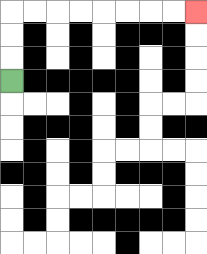{'start': '[0, 3]', 'end': '[8, 0]', 'path_directions': 'U,U,U,R,R,R,R,R,R,R,R', 'path_coordinates': '[[0, 3], [0, 2], [0, 1], [0, 0], [1, 0], [2, 0], [3, 0], [4, 0], [5, 0], [6, 0], [7, 0], [8, 0]]'}